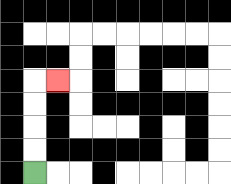{'start': '[1, 7]', 'end': '[2, 3]', 'path_directions': 'U,U,U,U,R', 'path_coordinates': '[[1, 7], [1, 6], [1, 5], [1, 4], [1, 3], [2, 3]]'}